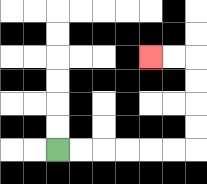{'start': '[2, 6]', 'end': '[6, 2]', 'path_directions': 'R,R,R,R,R,R,U,U,U,U,L,L', 'path_coordinates': '[[2, 6], [3, 6], [4, 6], [5, 6], [6, 6], [7, 6], [8, 6], [8, 5], [8, 4], [8, 3], [8, 2], [7, 2], [6, 2]]'}